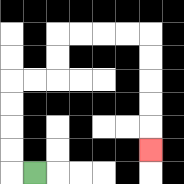{'start': '[1, 7]', 'end': '[6, 6]', 'path_directions': 'L,U,U,U,U,R,R,U,U,R,R,R,R,D,D,D,D,D', 'path_coordinates': '[[1, 7], [0, 7], [0, 6], [0, 5], [0, 4], [0, 3], [1, 3], [2, 3], [2, 2], [2, 1], [3, 1], [4, 1], [5, 1], [6, 1], [6, 2], [6, 3], [6, 4], [6, 5], [6, 6]]'}